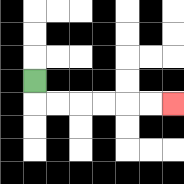{'start': '[1, 3]', 'end': '[7, 4]', 'path_directions': 'D,R,R,R,R,R,R', 'path_coordinates': '[[1, 3], [1, 4], [2, 4], [3, 4], [4, 4], [5, 4], [6, 4], [7, 4]]'}